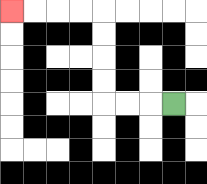{'start': '[7, 4]', 'end': '[0, 0]', 'path_directions': 'L,L,L,U,U,U,U,L,L,L,L', 'path_coordinates': '[[7, 4], [6, 4], [5, 4], [4, 4], [4, 3], [4, 2], [4, 1], [4, 0], [3, 0], [2, 0], [1, 0], [0, 0]]'}